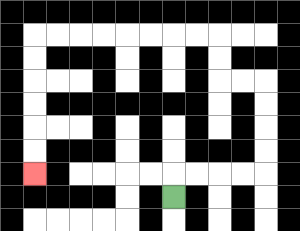{'start': '[7, 8]', 'end': '[1, 7]', 'path_directions': 'U,R,R,R,R,U,U,U,U,L,L,U,U,L,L,L,L,L,L,L,L,D,D,D,D,D,D', 'path_coordinates': '[[7, 8], [7, 7], [8, 7], [9, 7], [10, 7], [11, 7], [11, 6], [11, 5], [11, 4], [11, 3], [10, 3], [9, 3], [9, 2], [9, 1], [8, 1], [7, 1], [6, 1], [5, 1], [4, 1], [3, 1], [2, 1], [1, 1], [1, 2], [1, 3], [1, 4], [1, 5], [1, 6], [1, 7]]'}